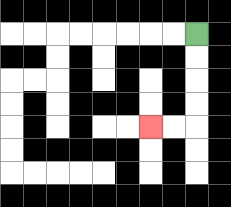{'start': '[8, 1]', 'end': '[6, 5]', 'path_directions': 'D,D,D,D,L,L', 'path_coordinates': '[[8, 1], [8, 2], [8, 3], [8, 4], [8, 5], [7, 5], [6, 5]]'}